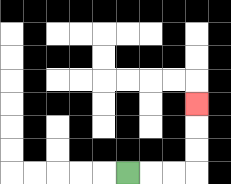{'start': '[5, 7]', 'end': '[8, 4]', 'path_directions': 'R,R,R,U,U,U', 'path_coordinates': '[[5, 7], [6, 7], [7, 7], [8, 7], [8, 6], [8, 5], [8, 4]]'}